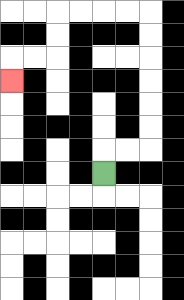{'start': '[4, 7]', 'end': '[0, 3]', 'path_directions': 'U,R,R,U,U,U,U,U,U,L,L,L,L,D,D,L,L,D', 'path_coordinates': '[[4, 7], [4, 6], [5, 6], [6, 6], [6, 5], [6, 4], [6, 3], [6, 2], [6, 1], [6, 0], [5, 0], [4, 0], [3, 0], [2, 0], [2, 1], [2, 2], [1, 2], [0, 2], [0, 3]]'}